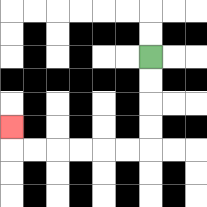{'start': '[6, 2]', 'end': '[0, 5]', 'path_directions': 'D,D,D,D,L,L,L,L,L,L,U', 'path_coordinates': '[[6, 2], [6, 3], [6, 4], [6, 5], [6, 6], [5, 6], [4, 6], [3, 6], [2, 6], [1, 6], [0, 6], [0, 5]]'}